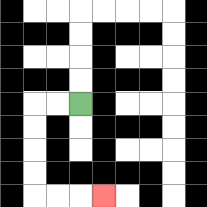{'start': '[3, 4]', 'end': '[4, 8]', 'path_directions': 'L,L,D,D,D,D,R,R,R', 'path_coordinates': '[[3, 4], [2, 4], [1, 4], [1, 5], [1, 6], [1, 7], [1, 8], [2, 8], [3, 8], [4, 8]]'}